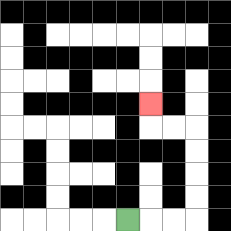{'start': '[5, 9]', 'end': '[6, 4]', 'path_directions': 'R,R,R,U,U,U,U,L,L,U', 'path_coordinates': '[[5, 9], [6, 9], [7, 9], [8, 9], [8, 8], [8, 7], [8, 6], [8, 5], [7, 5], [6, 5], [6, 4]]'}